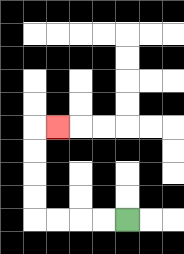{'start': '[5, 9]', 'end': '[2, 5]', 'path_directions': 'L,L,L,L,U,U,U,U,R', 'path_coordinates': '[[5, 9], [4, 9], [3, 9], [2, 9], [1, 9], [1, 8], [1, 7], [1, 6], [1, 5], [2, 5]]'}